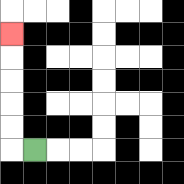{'start': '[1, 6]', 'end': '[0, 1]', 'path_directions': 'L,U,U,U,U,U', 'path_coordinates': '[[1, 6], [0, 6], [0, 5], [0, 4], [0, 3], [0, 2], [0, 1]]'}